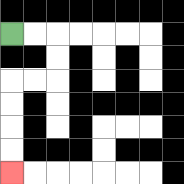{'start': '[0, 1]', 'end': '[0, 7]', 'path_directions': 'R,R,D,D,L,L,D,D,D,D', 'path_coordinates': '[[0, 1], [1, 1], [2, 1], [2, 2], [2, 3], [1, 3], [0, 3], [0, 4], [0, 5], [0, 6], [0, 7]]'}